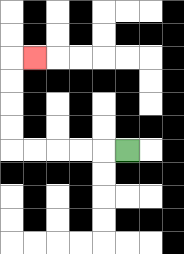{'start': '[5, 6]', 'end': '[1, 2]', 'path_directions': 'L,L,L,L,L,U,U,U,U,R', 'path_coordinates': '[[5, 6], [4, 6], [3, 6], [2, 6], [1, 6], [0, 6], [0, 5], [0, 4], [0, 3], [0, 2], [1, 2]]'}